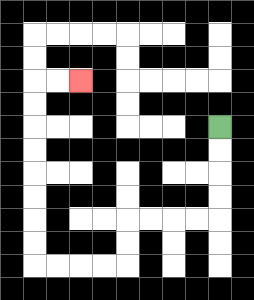{'start': '[9, 5]', 'end': '[3, 3]', 'path_directions': 'D,D,D,D,L,L,L,L,D,D,L,L,L,L,U,U,U,U,U,U,U,U,R,R', 'path_coordinates': '[[9, 5], [9, 6], [9, 7], [9, 8], [9, 9], [8, 9], [7, 9], [6, 9], [5, 9], [5, 10], [5, 11], [4, 11], [3, 11], [2, 11], [1, 11], [1, 10], [1, 9], [1, 8], [1, 7], [1, 6], [1, 5], [1, 4], [1, 3], [2, 3], [3, 3]]'}